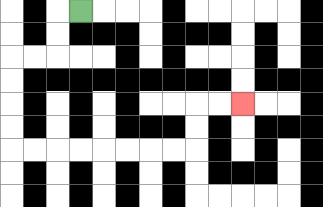{'start': '[3, 0]', 'end': '[10, 4]', 'path_directions': 'L,D,D,L,L,D,D,D,D,R,R,R,R,R,R,R,R,U,U,R,R', 'path_coordinates': '[[3, 0], [2, 0], [2, 1], [2, 2], [1, 2], [0, 2], [0, 3], [0, 4], [0, 5], [0, 6], [1, 6], [2, 6], [3, 6], [4, 6], [5, 6], [6, 6], [7, 6], [8, 6], [8, 5], [8, 4], [9, 4], [10, 4]]'}